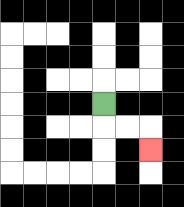{'start': '[4, 4]', 'end': '[6, 6]', 'path_directions': 'D,R,R,D', 'path_coordinates': '[[4, 4], [4, 5], [5, 5], [6, 5], [6, 6]]'}